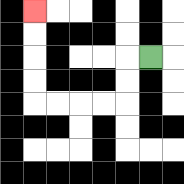{'start': '[6, 2]', 'end': '[1, 0]', 'path_directions': 'L,D,D,L,L,L,L,U,U,U,U', 'path_coordinates': '[[6, 2], [5, 2], [5, 3], [5, 4], [4, 4], [3, 4], [2, 4], [1, 4], [1, 3], [1, 2], [1, 1], [1, 0]]'}